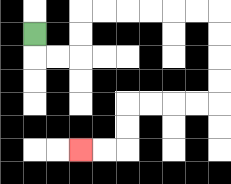{'start': '[1, 1]', 'end': '[3, 6]', 'path_directions': 'D,R,R,U,U,R,R,R,R,R,R,D,D,D,D,L,L,L,L,D,D,L,L', 'path_coordinates': '[[1, 1], [1, 2], [2, 2], [3, 2], [3, 1], [3, 0], [4, 0], [5, 0], [6, 0], [7, 0], [8, 0], [9, 0], [9, 1], [9, 2], [9, 3], [9, 4], [8, 4], [7, 4], [6, 4], [5, 4], [5, 5], [5, 6], [4, 6], [3, 6]]'}